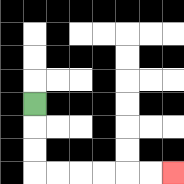{'start': '[1, 4]', 'end': '[7, 7]', 'path_directions': 'D,D,D,R,R,R,R,R,R', 'path_coordinates': '[[1, 4], [1, 5], [1, 6], [1, 7], [2, 7], [3, 7], [4, 7], [5, 7], [6, 7], [7, 7]]'}